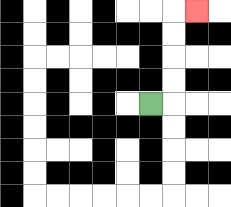{'start': '[6, 4]', 'end': '[8, 0]', 'path_directions': 'R,U,U,U,U,R', 'path_coordinates': '[[6, 4], [7, 4], [7, 3], [7, 2], [7, 1], [7, 0], [8, 0]]'}